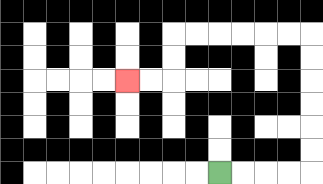{'start': '[9, 7]', 'end': '[5, 3]', 'path_directions': 'R,R,R,R,U,U,U,U,U,U,L,L,L,L,L,L,D,D,L,L', 'path_coordinates': '[[9, 7], [10, 7], [11, 7], [12, 7], [13, 7], [13, 6], [13, 5], [13, 4], [13, 3], [13, 2], [13, 1], [12, 1], [11, 1], [10, 1], [9, 1], [8, 1], [7, 1], [7, 2], [7, 3], [6, 3], [5, 3]]'}